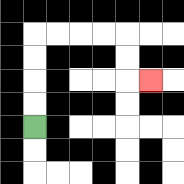{'start': '[1, 5]', 'end': '[6, 3]', 'path_directions': 'U,U,U,U,R,R,R,R,D,D,R', 'path_coordinates': '[[1, 5], [1, 4], [1, 3], [1, 2], [1, 1], [2, 1], [3, 1], [4, 1], [5, 1], [5, 2], [5, 3], [6, 3]]'}